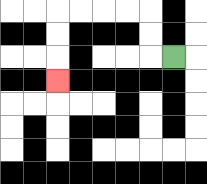{'start': '[7, 2]', 'end': '[2, 3]', 'path_directions': 'L,U,U,L,L,L,L,D,D,D', 'path_coordinates': '[[7, 2], [6, 2], [6, 1], [6, 0], [5, 0], [4, 0], [3, 0], [2, 0], [2, 1], [2, 2], [2, 3]]'}